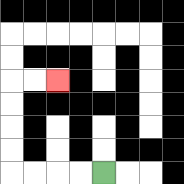{'start': '[4, 7]', 'end': '[2, 3]', 'path_directions': 'L,L,L,L,U,U,U,U,R,R', 'path_coordinates': '[[4, 7], [3, 7], [2, 7], [1, 7], [0, 7], [0, 6], [0, 5], [0, 4], [0, 3], [1, 3], [2, 3]]'}